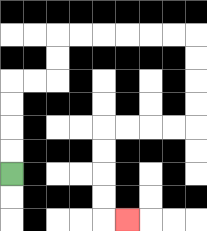{'start': '[0, 7]', 'end': '[5, 9]', 'path_directions': 'U,U,U,U,R,R,U,U,R,R,R,R,R,R,D,D,D,D,L,L,L,L,D,D,D,D,R', 'path_coordinates': '[[0, 7], [0, 6], [0, 5], [0, 4], [0, 3], [1, 3], [2, 3], [2, 2], [2, 1], [3, 1], [4, 1], [5, 1], [6, 1], [7, 1], [8, 1], [8, 2], [8, 3], [8, 4], [8, 5], [7, 5], [6, 5], [5, 5], [4, 5], [4, 6], [4, 7], [4, 8], [4, 9], [5, 9]]'}